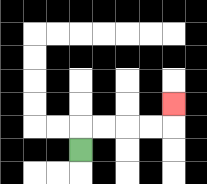{'start': '[3, 6]', 'end': '[7, 4]', 'path_directions': 'U,R,R,R,R,U', 'path_coordinates': '[[3, 6], [3, 5], [4, 5], [5, 5], [6, 5], [7, 5], [7, 4]]'}